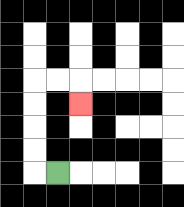{'start': '[2, 7]', 'end': '[3, 4]', 'path_directions': 'L,U,U,U,U,R,R,D', 'path_coordinates': '[[2, 7], [1, 7], [1, 6], [1, 5], [1, 4], [1, 3], [2, 3], [3, 3], [3, 4]]'}